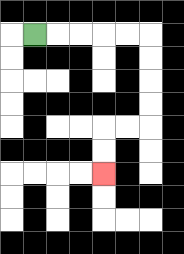{'start': '[1, 1]', 'end': '[4, 7]', 'path_directions': 'R,R,R,R,R,D,D,D,D,L,L,D,D', 'path_coordinates': '[[1, 1], [2, 1], [3, 1], [4, 1], [5, 1], [6, 1], [6, 2], [6, 3], [6, 4], [6, 5], [5, 5], [4, 5], [4, 6], [4, 7]]'}